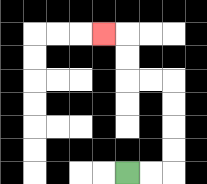{'start': '[5, 7]', 'end': '[4, 1]', 'path_directions': 'R,R,U,U,U,U,L,L,U,U,L', 'path_coordinates': '[[5, 7], [6, 7], [7, 7], [7, 6], [7, 5], [7, 4], [7, 3], [6, 3], [5, 3], [5, 2], [5, 1], [4, 1]]'}